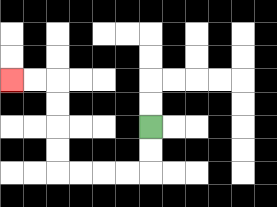{'start': '[6, 5]', 'end': '[0, 3]', 'path_directions': 'D,D,L,L,L,L,U,U,U,U,L,L', 'path_coordinates': '[[6, 5], [6, 6], [6, 7], [5, 7], [4, 7], [3, 7], [2, 7], [2, 6], [2, 5], [2, 4], [2, 3], [1, 3], [0, 3]]'}